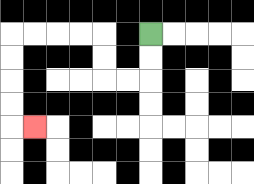{'start': '[6, 1]', 'end': '[1, 5]', 'path_directions': 'D,D,L,L,U,U,L,L,L,L,D,D,D,D,R', 'path_coordinates': '[[6, 1], [6, 2], [6, 3], [5, 3], [4, 3], [4, 2], [4, 1], [3, 1], [2, 1], [1, 1], [0, 1], [0, 2], [0, 3], [0, 4], [0, 5], [1, 5]]'}